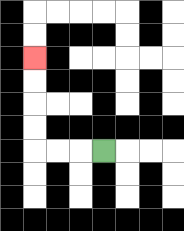{'start': '[4, 6]', 'end': '[1, 2]', 'path_directions': 'L,L,L,U,U,U,U', 'path_coordinates': '[[4, 6], [3, 6], [2, 6], [1, 6], [1, 5], [1, 4], [1, 3], [1, 2]]'}